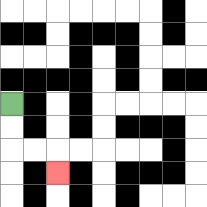{'start': '[0, 4]', 'end': '[2, 7]', 'path_directions': 'D,D,R,R,D', 'path_coordinates': '[[0, 4], [0, 5], [0, 6], [1, 6], [2, 6], [2, 7]]'}